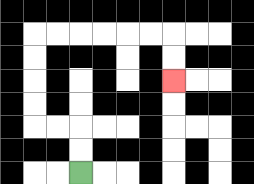{'start': '[3, 7]', 'end': '[7, 3]', 'path_directions': 'U,U,L,L,U,U,U,U,R,R,R,R,R,R,D,D', 'path_coordinates': '[[3, 7], [3, 6], [3, 5], [2, 5], [1, 5], [1, 4], [1, 3], [1, 2], [1, 1], [2, 1], [3, 1], [4, 1], [5, 1], [6, 1], [7, 1], [7, 2], [7, 3]]'}